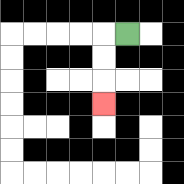{'start': '[5, 1]', 'end': '[4, 4]', 'path_directions': 'L,D,D,D', 'path_coordinates': '[[5, 1], [4, 1], [4, 2], [4, 3], [4, 4]]'}